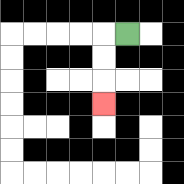{'start': '[5, 1]', 'end': '[4, 4]', 'path_directions': 'L,D,D,D', 'path_coordinates': '[[5, 1], [4, 1], [4, 2], [4, 3], [4, 4]]'}